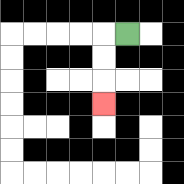{'start': '[5, 1]', 'end': '[4, 4]', 'path_directions': 'L,D,D,D', 'path_coordinates': '[[5, 1], [4, 1], [4, 2], [4, 3], [4, 4]]'}